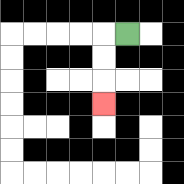{'start': '[5, 1]', 'end': '[4, 4]', 'path_directions': 'L,D,D,D', 'path_coordinates': '[[5, 1], [4, 1], [4, 2], [4, 3], [4, 4]]'}